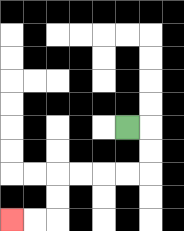{'start': '[5, 5]', 'end': '[0, 9]', 'path_directions': 'R,D,D,L,L,L,L,D,D,L,L', 'path_coordinates': '[[5, 5], [6, 5], [6, 6], [6, 7], [5, 7], [4, 7], [3, 7], [2, 7], [2, 8], [2, 9], [1, 9], [0, 9]]'}